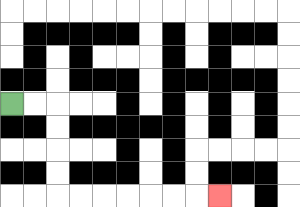{'start': '[0, 4]', 'end': '[9, 8]', 'path_directions': 'R,R,D,D,D,D,R,R,R,R,R,R,R', 'path_coordinates': '[[0, 4], [1, 4], [2, 4], [2, 5], [2, 6], [2, 7], [2, 8], [3, 8], [4, 8], [5, 8], [6, 8], [7, 8], [8, 8], [9, 8]]'}